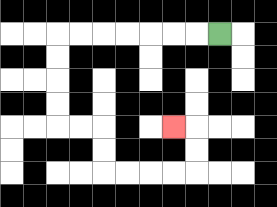{'start': '[9, 1]', 'end': '[7, 5]', 'path_directions': 'L,L,L,L,L,L,L,D,D,D,D,R,R,D,D,R,R,R,R,U,U,L', 'path_coordinates': '[[9, 1], [8, 1], [7, 1], [6, 1], [5, 1], [4, 1], [3, 1], [2, 1], [2, 2], [2, 3], [2, 4], [2, 5], [3, 5], [4, 5], [4, 6], [4, 7], [5, 7], [6, 7], [7, 7], [8, 7], [8, 6], [8, 5], [7, 5]]'}